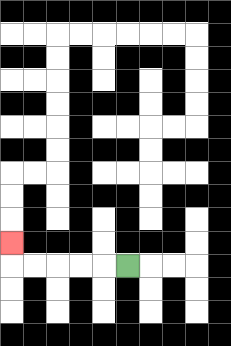{'start': '[5, 11]', 'end': '[0, 10]', 'path_directions': 'L,L,L,L,L,U', 'path_coordinates': '[[5, 11], [4, 11], [3, 11], [2, 11], [1, 11], [0, 11], [0, 10]]'}